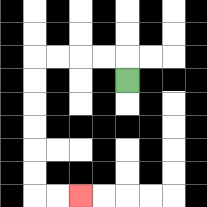{'start': '[5, 3]', 'end': '[3, 8]', 'path_directions': 'U,L,L,L,L,D,D,D,D,D,D,R,R', 'path_coordinates': '[[5, 3], [5, 2], [4, 2], [3, 2], [2, 2], [1, 2], [1, 3], [1, 4], [1, 5], [1, 6], [1, 7], [1, 8], [2, 8], [3, 8]]'}